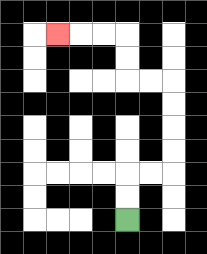{'start': '[5, 9]', 'end': '[2, 1]', 'path_directions': 'U,U,R,R,U,U,U,U,L,L,U,U,L,L,L', 'path_coordinates': '[[5, 9], [5, 8], [5, 7], [6, 7], [7, 7], [7, 6], [7, 5], [7, 4], [7, 3], [6, 3], [5, 3], [5, 2], [5, 1], [4, 1], [3, 1], [2, 1]]'}